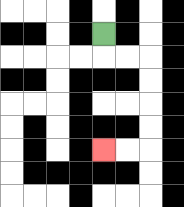{'start': '[4, 1]', 'end': '[4, 6]', 'path_directions': 'D,R,R,D,D,D,D,L,L', 'path_coordinates': '[[4, 1], [4, 2], [5, 2], [6, 2], [6, 3], [6, 4], [6, 5], [6, 6], [5, 6], [4, 6]]'}